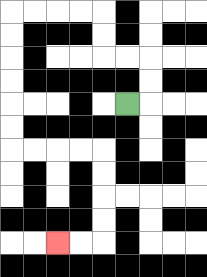{'start': '[5, 4]', 'end': '[2, 10]', 'path_directions': 'R,U,U,L,L,U,U,L,L,L,L,D,D,D,D,D,D,R,R,R,R,D,D,D,D,L,L', 'path_coordinates': '[[5, 4], [6, 4], [6, 3], [6, 2], [5, 2], [4, 2], [4, 1], [4, 0], [3, 0], [2, 0], [1, 0], [0, 0], [0, 1], [0, 2], [0, 3], [0, 4], [0, 5], [0, 6], [1, 6], [2, 6], [3, 6], [4, 6], [4, 7], [4, 8], [4, 9], [4, 10], [3, 10], [2, 10]]'}